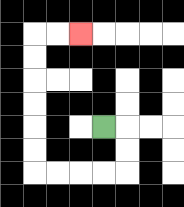{'start': '[4, 5]', 'end': '[3, 1]', 'path_directions': 'R,D,D,L,L,L,L,U,U,U,U,U,U,R,R', 'path_coordinates': '[[4, 5], [5, 5], [5, 6], [5, 7], [4, 7], [3, 7], [2, 7], [1, 7], [1, 6], [1, 5], [1, 4], [1, 3], [1, 2], [1, 1], [2, 1], [3, 1]]'}